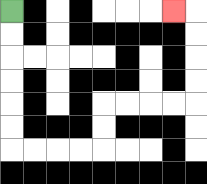{'start': '[0, 0]', 'end': '[7, 0]', 'path_directions': 'D,D,D,D,D,D,R,R,R,R,U,U,R,R,R,R,U,U,U,U,L', 'path_coordinates': '[[0, 0], [0, 1], [0, 2], [0, 3], [0, 4], [0, 5], [0, 6], [1, 6], [2, 6], [3, 6], [4, 6], [4, 5], [4, 4], [5, 4], [6, 4], [7, 4], [8, 4], [8, 3], [8, 2], [8, 1], [8, 0], [7, 0]]'}